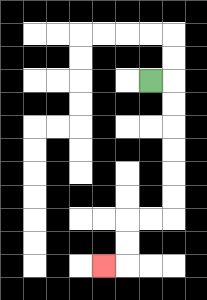{'start': '[6, 3]', 'end': '[4, 11]', 'path_directions': 'R,D,D,D,D,D,D,L,L,D,D,L', 'path_coordinates': '[[6, 3], [7, 3], [7, 4], [7, 5], [7, 6], [7, 7], [7, 8], [7, 9], [6, 9], [5, 9], [5, 10], [5, 11], [4, 11]]'}